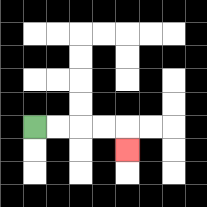{'start': '[1, 5]', 'end': '[5, 6]', 'path_directions': 'R,R,R,R,D', 'path_coordinates': '[[1, 5], [2, 5], [3, 5], [4, 5], [5, 5], [5, 6]]'}